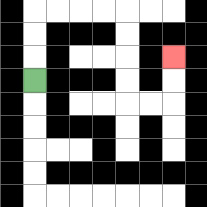{'start': '[1, 3]', 'end': '[7, 2]', 'path_directions': 'U,U,U,R,R,R,R,D,D,D,D,R,R,U,U', 'path_coordinates': '[[1, 3], [1, 2], [1, 1], [1, 0], [2, 0], [3, 0], [4, 0], [5, 0], [5, 1], [5, 2], [5, 3], [5, 4], [6, 4], [7, 4], [7, 3], [7, 2]]'}